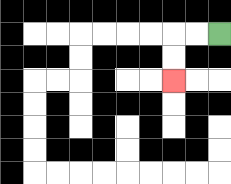{'start': '[9, 1]', 'end': '[7, 3]', 'path_directions': 'L,L,D,D', 'path_coordinates': '[[9, 1], [8, 1], [7, 1], [7, 2], [7, 3]]'}